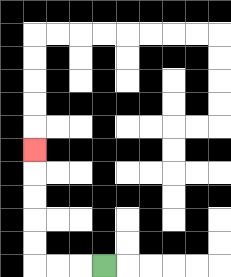{'start': '[4, 11]', 'end': '[1, 6]', 'path_directions': 'L,L,L,U,U,U,U,U', 'path_coordinates': '[[4, 11], [3, 11], [2, 11], [1, 11], [1, 10], [1, 9], [1, 8], [1, 7], [1, 6]]'}